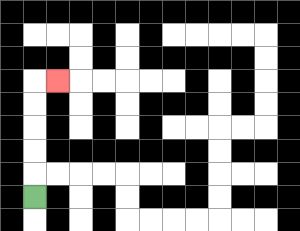{'start': '[1, 8]', 'end': '[2, 3]', 'path_directions': 'U,U,U,U,U,R', 'path_coordinates': '[[1, 8], [1, 7], [1, 6], [1, 5], [1, 4], [1, 3], [2, 3]]'}